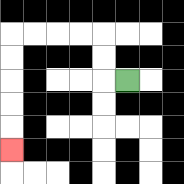{'start': '[5, 3]', 'end': '[0, 6]', 'path_directions': 'L,U,U,L,L,L,L,D,D,D,D,D', 'path_coordinates': '[[5, 3], [4, 3], [4, 2], [4, 1], [3, 1], [2, 1], [1, 1], [0, 1], [0, 2], [0, 3], [0, 4], [0, 5], [0, 6]]'}